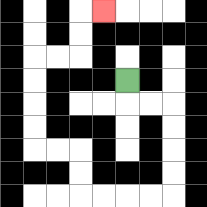{'start': '[5, 3]', 'end': '[4, 0]', 'path_directions': 'D,R,R,D,D,D,D,L,L,L,L,U,U,L,L,U,U,U,U,R,R,U,U,R', 'path_coordinates': '[[5, 3], [5, 4], [6, 4], [7, 4], [7, 5], [7, 6], [7, 7], [7, 8], [6, 8], [5, 8], [4, 8], [3, 8], [3, 7], [3, 6], [2, 6], [1, 6], [1, 5], [1, 4], [1, 3], [1, 2], [2, 2], [3, 2], [3, 1], [3, 0], [4, 0]]'}